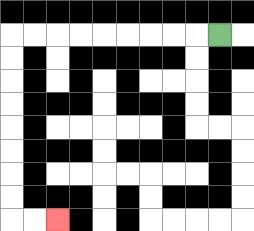{'start': '[9, 1]', 'end': '[2, 9]', 'path_directions': 'L,L,L,L,L,L,L,L,L,D,D,D,D,D,D,D,D,R,R', 'path_coordinates': '[[9, 1], [8, 1], [7, 1], [6, 1], [5, 1], [4, 1], [3, 1], [2, 1], [1, 1], [0, 1], [0, 2], [0, 3], [0, 4], [0, 5], [0, 6], [0, 7], [0, 8], [0, 9], [1, 9], [2, 9]]'}